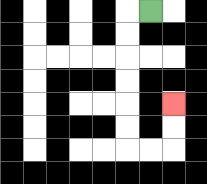{'start': '[6, 0]', 'end': '[7, 4]', 'path_directions': 'L,D,D,D,D,D,D,R,R,U,U', 'path_coordinates': '[[6, 0], [5, 0], [5, 1], [5, 2], [5, 3], [5, 4], [5, 5], [5, 6], [6, 6], [7, 6], [7, 5], [7, 4]]'}